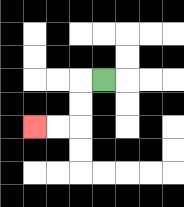{'start': '[4, 3]', 'end': '[1, 5]', 'path_directions': 'L,D,D,L,L', 'path_coordinates': '[[4, 3], [3, 3], [3, 4], [3, 5], [2, 5], [1, 5]]'}